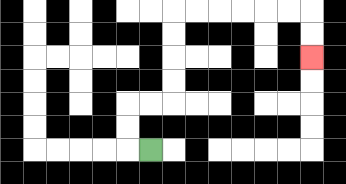{'start': '[6, 6]', 'end': '[13, 2]', 'path_directions': 'L,U,U,R,R,U,U,U,U,R,R,R,R,R,R,D,D', 'path_coordinates': '[[6, 6], [5, 6], [5, 5], [5, 4], [6, 4], [7, 4], [7, 3], [7, 2], [7, 1], [7, 0], [8, 0], [9, 0], [10, 0], [11, 0], [12, 0], [13, 0], [13, 1], [13, 2]]'}